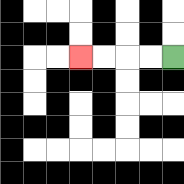{'start': '[7, 2]', 'end': '[3, 2]', 'path_directions': 'L,L,L,L', 'path_coordinates': '[[7, 2], [6, 2], [5, 2], [4, 2], [3, 2]]'}